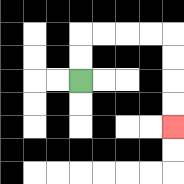{'start': '[3, 3]', 'end': '[7, 5]', 'path_directions': 'U,U,R,R,R,R,D,D,D,D', 'path_coordinates': '[[3, 3], [3, 2], [3, 1], [4, 1], [5, 1], [6, 1], [7, 1], [7, 2], [7, 3], [7, 4], [7, 5]]'}